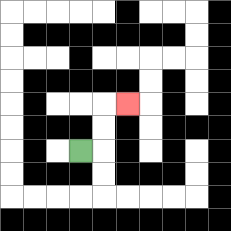{'start': '[3, 6]', 'end': '[5, 4]', 'path_directions': 'R,U,U,R', 'path_coordinates': '[[3, 6], [4, 6], [4, 5], [4, 4], [5, 4]]'}